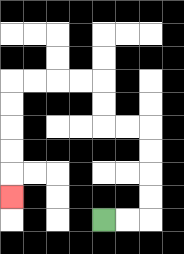{'start': '[4, 9]', 'end': '[0, 8]', 'path_directions': 'R,R,U,U,U,U,L,L,U,U,L,L,L,L,D,D,D,D,D', 'path_coordinates': '[[4, 9], [5, 9], [6, 9], [6, 8], [6, 7], [6, 6], [6, 5], [5, 5], [4, 5], [4, 4], [4, 3], [3, 3], [2, 3], [1, 3], [0, 3], [0, 4], [0, 5], [0, 6], [0, 7], [0, 8]]'}